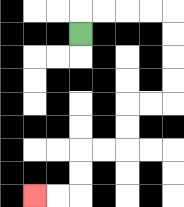{'start': '[3, 1]', 'end': '[1, 8]', 'path_directions': 'U,R,R,R,R,D,D,D,D,L,L,D,D,L,L,D,D,L,L', 'path_coordinates': '[[3, 1], [3, 0], [4, 0], [5, 0], [6, 0], [7, 0], [7, 1], [7, 2], [7, 3], [7, 4], [6, 4], [5, 4], [5, 5], [5, 6], [4, 6], [3, 6], [3, 7], [3, 8], [2, 8], [1, 8]]'}